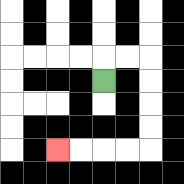{'start': '[4, 3]', 'end': '[2, 6]', 'path_directions': 'U,R,R,D,D,D,D,L,L,L,L', 'path_coordinates': '[[4, 3], [4, 2], [5, 2], [6, 2], [6, 3], [6, 4], [6, 5], [6, 6], [5, 6], [4, 6], [3, 6], [2, 6]]'}